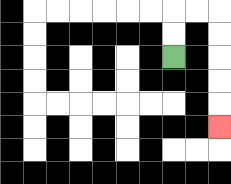{'start': '[7, 2]', 'end': '[9, 5]', 'path_directions': 'U,U,R,R,D,D,D,D,D', 'path_coordinates': '[[7, 2], [7, 1], [7, 0], [8, 0], [9, 0], [9, 1], [9, 2], [9, 3], [9, 4], [9, 5]]'}